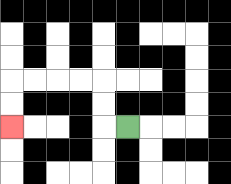{'start': '[5, 5]', 'end': '[0, 5]', 'path_directions': 'L,U,U,L,L,L,L,D,D', 'path_coordinates': '[[5, 5], [4, 5], [4, 4], [4, 3], [3, 3], [2, 3], [1, 3], [0, 3], [0, 4], [0, 5]]'}